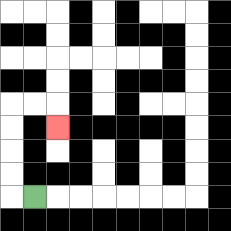{'start': '[1, 8]', 'end': '[2, 5]', 'path_directions': 'L,U,U,U,U,R,R,D', 'path_coordinates': '[[1, 8], [0, 8], [0, 7], [0, 6], [0, 5], [0, 4], [1, 4], [2, 4], [2, 5]]'}